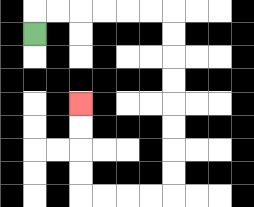{'start': '[1, 1]', 'end': '[3, 4]', 'path_directions': 'U,R,R,R,R,R,R,D,D,D,D,D,D,D,D,L,L,L,L,U,U,U,U', 'path_coordinates': '[[1, 1], [1, 0], [2, 0], [3, 0], [4, 0], [5, 0], [6, 0], [7, 0], [7, 1], [7, 2], [7, 3], [7, 4], [7, 5], [7, 6], [7, 7], [7, 8], [6, 8], [5, 8], [4, 8], [3, 8], [3, 7], [3, 6], [3, 5], [3, 4]]'}